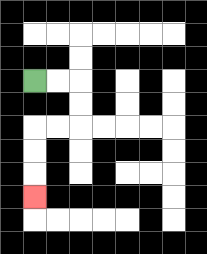{'start': '[1, 3]', 'end': '[1, 8]', 'path_directions': 'R,R,D,D,L,L,D,D,D', 'path_coordinates': '[[1, 3], [2, 3], [3, 3], [3, 4], [3, 5], [2, 5], [1, 5], [1, 6], [1, 7], [1, 8]]'}